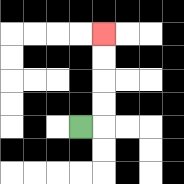{'start': '[3, 5]', 'end': '[4, 1]', 'path_directions': 'R,U,U,U,U', 'path_coordinates': '[[3, 5], [4, 5], [4, 4], [4, 3], [4, 2], [4, 1]]'}